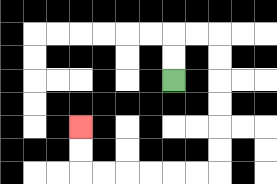{'start': '[7, 3]', 'end': '[3, 5]', 'path_directions': 'U,U,R,R,D,D,D,D,D,D,L,L,L,L,L,L,U,U', 'path_coordinates': '[[7, 3], [7, 2], [7, 1], [8, 1], [9, 1], [9, 2], [9, 3], [9, 4], [9, 5], [9, 6], [9, 7], [8, 7], [7, 7], [6, 7], [5, 7], [4, 7], [3, 7], [3, 6], [3, 5]]'}